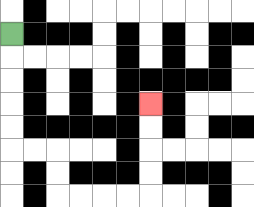{'start': '[0, 1]', 'end': '[6, 4]', 'path_directions': 'D,D,D,D,D,R,R,D,D,R,R,R,R,U,U,U,U', 'path_coordinates': '[[0, 1], [0, 2], [0, 3], [0, 4], [0, 5], [0, 6], [1, 6], [2, 6], [2, 7], [2, 8], [3, 8], [4, 8], [5, 8], [6, 8], [6, 7], [6, 6], [6, 5], [6, 4]]'}